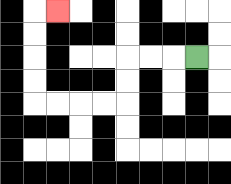{'start': '[8, 2]', 'end': '[2, 0]', 'path_directions': 'L,L,L,D,D,L,L,L,L,U,U,U,U,R', 'path_coordinates': '[[8, 2], [7, 2], [6, 2], [5, 2], [5, 3], [5, 4], [4, 4], [3, 4], [2, 4], [1, 4], [1, 3], [1, 2], [1, 1], [1, 0], [2, 0]]'}